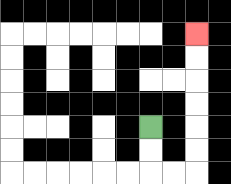{'start': '[6, 5]', 'end': '[8, 1]', 'path_directions': 'D,D,R,R,U,U,U,U,U,U', 'path_coordinates': '[[6, 5], [6, 6], [6, 7], [7, 7], [8, 7], [8, 6], [8, 5], [8, 4], [8, 3], [8, 2], [8, 1]]'}